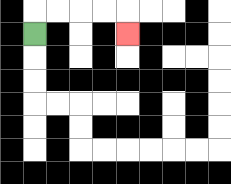{'start': '[1, 1]', 'end': '[5, 1]', 'path_directions': 'U,R,R,R,R,D', 'path_coordinates': '[[1, 1], [1, 0], [2, 0], [3, 0], [4, 0], [5, 0], [5, 1]]'}